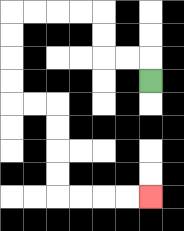{'start': '[6, 3]', 'end': '[6, 8]', 'path_directions': 'U,L,L,U,U,L,L,L,L,D,D,D,D,R,R,D,D,D,D,R,R,R,R', 'path_coordinates': '[[6, 3], [6, 2], [5, 2], [4, 2], [4, 1], [4, 0], [3, 0], [2, 0], [1, 0], [0, 0], [0, 1], [0, 2], [0, 3], [0, 4], [1, 4], [2, 4], [2, 5], [2, 6], [2, 7], [2, 8], [3, 8], [4, 8], [5, 8], [6, 8]]'}